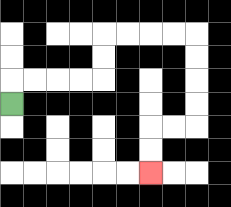{'start': '[0, 4]', 'end': '[6, 7]', 'path_directions': 'U,R,R,R,R,U,U,R,R,R,R,D,D,D,D,L,L,D,D', 'path_coordinates': '[[0, 4], [0, 3], [1, 3], [2, 3], [3, 3], [4, 3], [4, 2], [4, 1], [5, 1], [6, 1], [7, 1], [8, 1], [8, 2], [8, 3], [8, 4], [8, 5], [7, 5], [6, 5], [6, 6], [6, 7]]'}